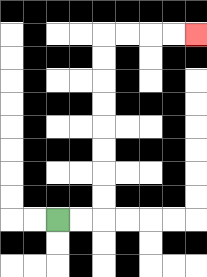{'start': '[2, 9]', 'end': '[8, 1]', 'path_directions': 'R,R,U,U,U,U,U,U,U,U,R,R,R,R', 'path_coordinates': '[[2, 9], [3, 9], [4, 9], [4, 8], [4, 7], [4, 6], [4, 5], [4, 4], [4, 3], [4, 2], [4, 1], [5, 1], [6, 1], [7, 1], [8, 1]]'}